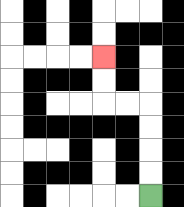{'start': '[6, 8]', 'end': '[4, 2]', 'path_directions': 'U,U,U,U,L,L,U,U', 'path_coordinates': '[[6, 8], [6, 7], [6, 6], [6, 5], [6, 4], [5, 4], [4, 4], [4, 3], [4, 2]]'}